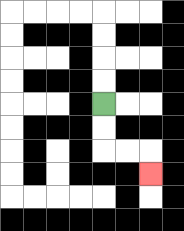{'start': '[4, 4]', 'end': '[6, 7]', 'path_directions': 'D,D,R,R,D', 'path_coordinates': '[[4, 4], [4, 5], [4, 6], [5, 6], [6, 6], [6, 7]]'}